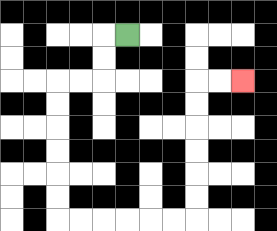{'start': '[5, 1]', 'end': '[10, 3]', 'path_directions': 'L,D,D,L,L,D,D,D,D,D,D,R,R,R,R,R,R,U,U,U,U,U,U,R,R', 'path_coordinates': '[[5, 1], [4, 1], [4, 2], [4, 3], [3, 3], [2, 3], [2, 4], [2, 5], [2, 6], [2, 7], [2, 8], [2, 9], [3, 9], [4, 9], [5, 9], [6, 9], [7, 9], [8, 9], [8, 8], [8, 7], [8, 6], [8, 5], [8, 4], [8, 3], [9, 3], [10, 3]]'}